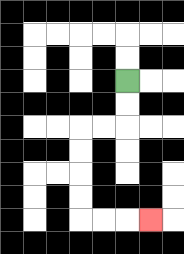{'start': '[5, 3]', 'end': '[6, 9]', 'path_directions': 'D,D,L,L,D,D,D,D,R,R,R', 'path_coordinates': '[[5, 3], [5, 4], [5, 5], [4, 5], [3, 5], [3, 6], [3, 7], [3, 8], [3, 9], [4, 9], [5, 9], [6, 9]]'}